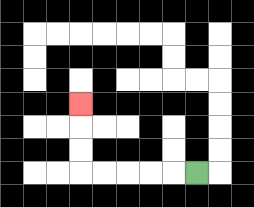{'start': '[8, 7]', 'end': '[3, 4]', 'path_directions': 'L,L,L,L,L,U,U,U', 'path_coordinates': '[[8, 7], [7, 7], [6, 7], [5, 7], [4, 7], [3, 7], [3, 6], [3, 5], [3, 4]]'}